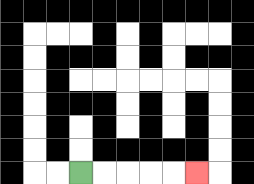{'start': '[3, 7]', 'end': '[8, 7]', 'path_directions': 'R,R,R,R,R', 'path_coordinates': '[[3, 7], [4, 7], [5, 7], [6, 7], [7, 7], [8, 7]]'}